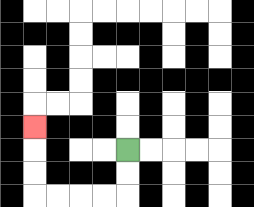{'start': '[5, 6]', 'end': '[1, 5]', 'path_directions': 'D,D,L,L,L,L,U,U,U', 'path_coordinates': '[[5, 6], [5, 7], [5, 8], [4, 8], [3, 8], [2, 8], [1, 8], [1, 7], [1, 6], [1, 5]]'}